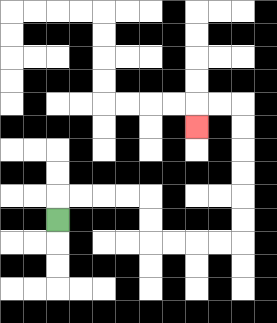{'start': '[2, 9]', 'end': '[8, 5]', 'path_directions': 'U,R,R,R,R,D,D,R,R,R,R,U,U,U,U,U,U,L,L,D', 'path_coordinates': '[[2, 9], [2, 8], [3, 8], [4, 8], [5, 8], [6, 8], [6, 9], [6, 10], [7, 10], [8, 10], [9, 10], [10, 10], [10, 9], [10, 8], [10, 7], [10, 6], [10, 5], [10, 4], [9, 4], [8, 4], [8, 5]]'}